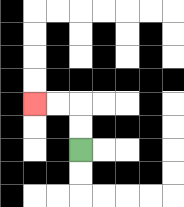{'start': '[3, 6]', 'end': '[1, 4]', 'path_directions': 'U,U,L,L', 'path_coordinates': '[[3, 6], [3, 5], [3, 4], [2, 4], [1, 4]]'}